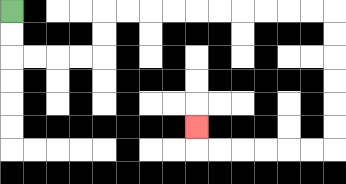{'start': '[0, 0]', 'end': '[8, 5]', 'path_directions': 'D,D,R,R,R,R,U,U,R,R,R,R,R,R,R,R,R,R,D,D,D,D,D,D,L,L,L,L,L,L,U', 'path_coordinates': '[[0, 0], [0, 1], [0, 2], [1, 2], [2, 2], [3, 2], [4, 2], [4, 1], [4, 0], [5, 0], [6, 0], [7, 0], [8, 0], [9, 0], [10, 0], [11, 0], [12, 0], [13, 0], [14, 0], [14, 1], [14, 2], [14, 3], [14, 4], [14, 5], [14, 6], [13, 6], [12, 6], [11, 6], [10, 6], [9, 6], [8, 6], [8, 5]]'}